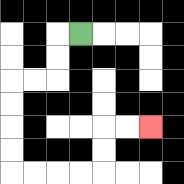{'start': '[3, 1]', 'end': '[6, 5]', 'path_directions': 'L,D,D,L,L,D,D,D,D,R,R,R,R,U,U,R,R', 'path_coordinates': '[[3, 1], [2, 1], [2, 2], [2, 3], [1, 3], [0, 3], [0, 4], [0, 5], [0, 6], [0, 7], [1, 7], [2, 7], [3, 7], [4, 7], [4, 6], [4, 5], [5, 5], [6, 5]]'}